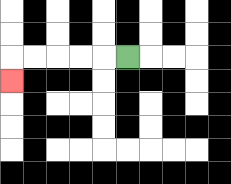{'start': '[5, 2]', 'end': '[0, 3]', 'path_directions': 'L,L,L,L,L,D', 'path_coordinates': '[[5, 2], [4, 2], [3, 2], [2, 2], [1, 2], [0, 2], [0, 3]]'}